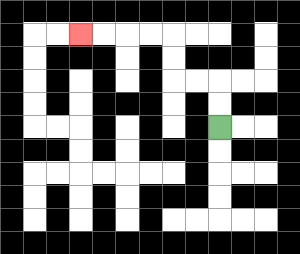{'start': '[9, 5]', 'end': '[3, 1]', 'path_directions': 'U,U,L,L,U,U,L,L,L,L', 'path_coordinates': '[[9, 5], [9, 4], [9, 3], [8, 3], [7, 3], [7, 2], [7, 1], [6, 1], [5, 1], [4, 1], [3, 1]]'}